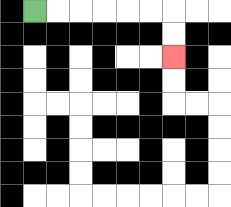{'start': '[1, 0]', 'end': '[7, 2]', 'path_directions': 'R,R,R,R,R,R,D,D', 'path_coordinates': '[[1, 0], [2, 0], [3, 0], [4, 0], [5, 0], [6, 0], [7, 0], [7, 1], [7, 2]]'}